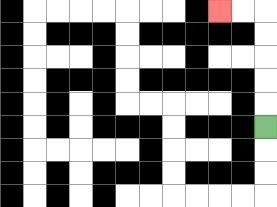{'start': '[11, 5]', 'end': '[9, 0]', 'path_directions': 'U,U,U,U,U,L,L', 'path_coordinates': '[[11, 5], [11, 4], [11, 3], [11, 2], [11, 1], [11, 0], [10, 0], [9, 0]]'}